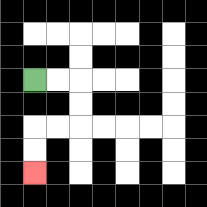{'start': '[1, 3]', 'end': '[1, 7]', 'path_directions': 'R,R,D,D,L,L,D,D', 'path_coordinates': '[[1, 3], [2, 3], [3, 3], [3, 4], [3, 5], [2, 5], [1, 5], [1, 6], [1, 7]]'}